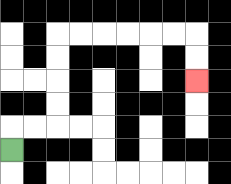{'start': '[0, 6]', 'end': '[8, 3]', 'path_directions': 'U,R,R,U,U,U,U,R,R,R,R,R,R,D,D', 'path_coordinates': '[[0, 6], [0, 5], [1, 5], [2, 5], [2, 4], [2, 3], [2, 2], [2, 1], [3, 1], [4, 1], [5, 1], [6, 1], [7, 1], [8, 1], [8, 2], [8, 3]]'}